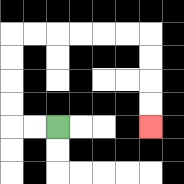{'start': '[2, 5]', 'end': '[6, 5]', 'path_directions': 'L,L,U,U,U,U,R,R,R,R,R,R,D,D,D,D', 'path_coordinates': '[[2, 5], [1, 5], [0, 5], [0, 4], [0, 3], [0, 2], [0, 1], [1, 1], [2, 1], [3, 1], [4, 1], [5, 1], [6, 1], [6, 2], [6, 3], [6, 4], [6, 5]]'}